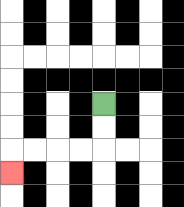{'start': '[4, 4]', 'end': '[0, 7]', 'path_directions': 'D,D,L,L,L,L,D', 'path_coordinates': '[[4, 4], [4, 5], [4, 6], [3, 6], [2, 6], [1, 6], [0, 6], [0, 7]]'}